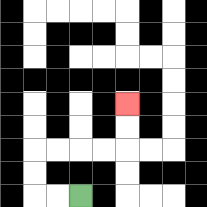{'start': '[3, 8]', 'end': '[5, 4]', 'path_directions': 'L,L,U,U,R,R,R,R,U,U', 'path_coordinates': '[[3, 8], [2, 8], [1, 8], [1, 7], [1, 6], [2, 6], [3, 6], [4, 6], [5, 6], [5, 5], [5, 4]]'}